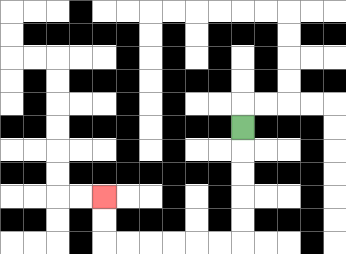{'start': '[10, 5]', 'end': '[4, 8]', 'path_directions': 'D,D,D,D,D,L,L,L,L,L,L,U,U', 'path_coordinates': '[[10, 5], [10, 6], [10, 7], [10, 8], [10, 9], [10, 10], [9, 10], [8, 10], [7, 10], [6, 10], [5, 10], [4, 10], [4, 9], [4, 8]]'}